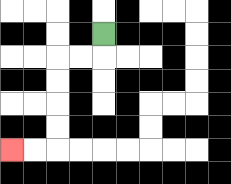{'start': '[4, 1]', 'end': '[0, 6]', 'path_directions': 'D,L,L,D,D,D,D,L,L', 'path_coordinates': '[[4, 1], [4, 2], [3, 2], [2, 2], [2, 3], [2, 4], [2, 5], [2, 6], [1, 6], [0, 6]]'}